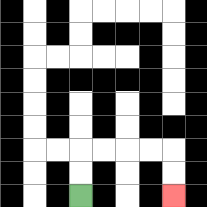{'start': '[3, 8]', 'end': '[7, 8]', 'path_directions': 'U,U,R,R,R,R,D,D', 'path_coordinates': '[[3, 8], [3, 7], [3, 6], [4, 6], [5, 6], [6, 6], [7, 6], [7, 7], [7, 8]]'}